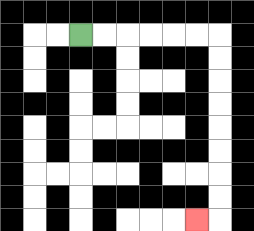{'start': '[3, 1]', 'end': '[8, 9]', 'path_directions': 'R,R,R,R,R,R,D,D,D,D,D,D,D,D,L', 'path_coordinates': '[[3, 1], [4, 1], [5, 1], [6, 1], [7, 1], [8, 1], [9, 1], [9, 2], [9, 3], [9, 4], [9, 5], [9, 6], [9, 7], [9, 8], [9, 9], [8, 9]]'}